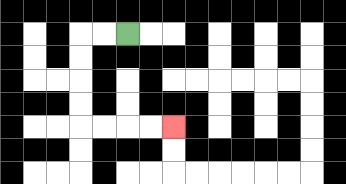{'start': '[5, 1]', 'end': '[7, 5]', 'path_directions': 'L,L,D,D,D,D,R,R,R,R', 'path_coordinates': '[[5, 1], [4, 1], [3, 1], [3, 2], [3, 3], [3, 4], [3, 5], [4, 5], [5, 5], [6, 5], [7, 5]]'}